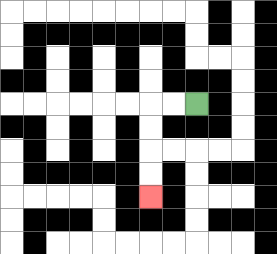{'start': '[8, 4]', 'end': '[6, 8]', 'path_directions': 'L,L,D,D,D,D', 'path_coordinates': '[[8, 4], [7, 4], [6, 4], [6, 5], [6, 6], [6, 7], [6, 8]]'}